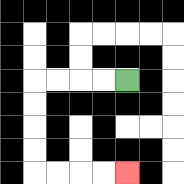{'start': '[5, 3]', 'end': '[5, 7]', 'path_directions': 'L,L,L,L,D,D,D,D,R,R,R,R', 'path_coordinates': '[[5, 3], [4, 3], [3, 3], [2, 3], [1, 3], [1, 4], [1, 5], [1, 6], [1, 7], [2, 7], [3, 7], [4, 7], [5, 7]]'}